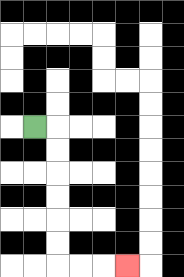{'start': '[1, 5]', 'end': '[5, 11]', 'path_directions': 'R,D,D,D,D,D,D,R,R,R', 'path_coordinates': '[[1, 5], [2, 5], [2, 6], [2, 7], [2, 8], [2, 9], [2, 10], [2, 11], [3, 11], [4, 11], [5, 11]]'}